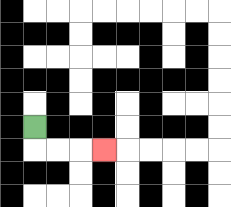{'start': '[1, 5]', 'end': '[4, 6]', 'path_directions': 'D,R,R,R', 'path_coordinates': '[[1, 5], [1, 6], [2, 6], [3, 6], [4, 6]]'}